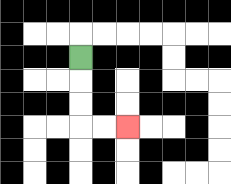{'start': '[3, 2]', 'end': '[5, 5]', 'path_directions': 'D,D,D,R,R', 'path_coordinates': '[[3, 2], [3, 3], [3, 4], [3, 5], [4, 5], [5, 5]]'}